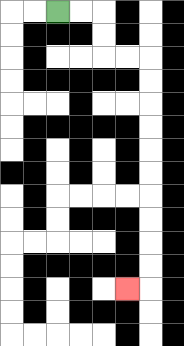{'start': '[2, 0]', 'end': '[5, 12]', 'path_directions': 'R,R,D,D,R,R,D,D,D,D,D,D,D,D,D,D,L', 'path_coordinates': '[[2, 0], [3, 0], [4, 0], [4, 1], [4, 2], [5, 2], [6, 2], [6, 3], [6, 4], [6, 5], [6, 6], [6, 7], [6, 8], [6, 9], [6, 10], [6, 11], [6, 12], [5, 12]]'}